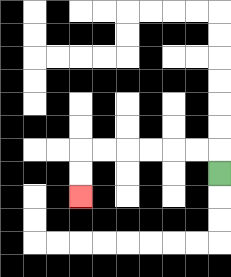{'start': '[9, 7]', 'end': '[3, 8]', 'path_directions': 'U,L,L,L,L,L,L,D,D', 'path_coordinates': '[[9, 7], [9, 6], [8, 6], [7, 6], [6, 6], [5, 6], [4, 6], [3, 6], [3, 7], [3, 8]]'}